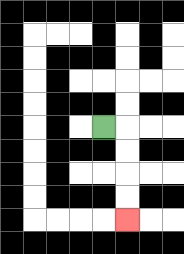{'start': '[4, 5]', 'end': '[5, 9]', 'path_directions': 'R,D,D,D,D', 'path_coordinates': '[[4, 5], [5, 5], [5, 6], [5, 7], [5, 8], [5, 9]]'}